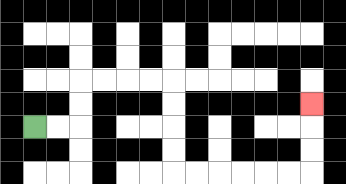{'start': '[1, 5]', 'end': '[13, 4]', 'path_directions': 'R,R,U,U,R,R,R,R,D,D,D,D,R,R,R,R,R,R,U,U,U', 'path_coordinates': '[[1, 5], [2, 5], [3, 5], [3, 4], [3, 3], [4, 3], [5, 3], [6, 3], [7, 3], [7, 4], [7, 5], [7, 6], [7, 7], [8, 7], [9, 7], [10, 7], [11, 7], [12, 7], [13, 7], [13, 6], [13, 5], [13, 4]]'}